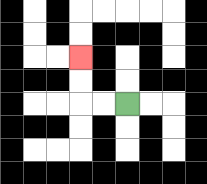{'start': '[5, 4]', 'end': '[3, 2]', 'path_directions': 'L,L,U,U', 'path_coordinates': '[[5, 4], [4, 4], [3, 4], [3, 3], [3, 2]]'}